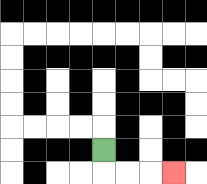{'start': '[4, 6]', 'end': '[7, 7]', 'path_directions': 'D,R,R,R', 'path_coordinates': '[[4, 6], [4, 7], [5, 7], [6, 7], [7, 7]]'}